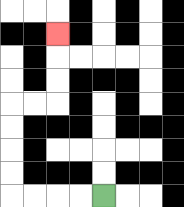{'start': '[4, 8]', 'end': '[2, 1]', 'path_directions': 'L,L,L,L,U,U,U,U,R,R,U,U,U', 'path_coordinates': '[[4, 8], [3, 8], [2, 8], [1, 8], [0, 8], [0, 7], [0, 6], [0, 5], [0, 4], [1, 4], [2, 4], [2, 3], [2, 2], [2, 1]]'}